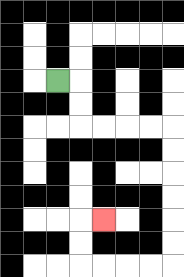{'start': '[2, 3]', 'end': '[4, 9]', 'path_directions': 'R,D,D,R,R,R,R,D,D,D,D,D,D,L,L,L,L,U,U,R', 'path_coordinates': '[[2, 3], [3, 3], [3, 4], [3, 5], [4, 5], [5, 5], [6, 5], [7, 5], [7, 6], [7, 7], [7, 8], [7, 9], [7, 10], [7, 11], [6, 11], [5, 11], [4, 11], [3, 11], [3, 10], [3, 9], [4, 9]]'}